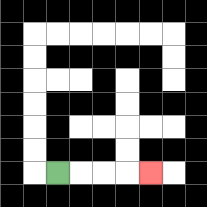{'start': '[2, 7]', 'end': '[6, 7]', 'path_directions': 'R,R,R,R', 'path_coordinates': '[[2, 7], [3, 7], [4, 7], [5, 7], [6, 7]]'}